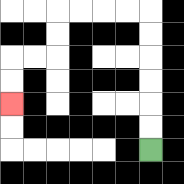{'start': '[6, 6]', 'end': '[0, 4]', 'path_directions': 'U,U,U,U,U,U,L,L,L,L,D,D,L,L,D,D', 'path_coordinates': '[[6, 6], [6, 5], [6, 4], [6, 3], [6, 2], [6, 1], [6, 0], [5, 0], [4, 0], [3, 0], [2, 0], [2, 1], [2, 2], [1, 2], [0, 2], [0, 3], [0, 4]]'}